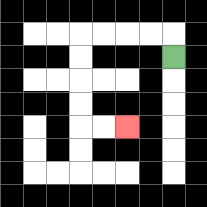{'start': '[7, 2]', 'end': '[5, 5]', 'path_directions': 'U,L,L,L,L,D,D,D,D,R,R', 'path_coordinates': '[[7, 2], [7, 1], [6, 1], [5, 1], [4, 1], [3, 1], [3, 2], [3, 3], [3, 4], [3, 5], [4, 5], [5, 5]]'}